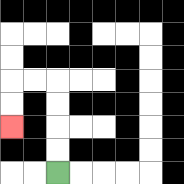{'start': '[2, 7]', 'end': '[0, 5]', 'path_directions': 'U,U,U,U,L,L,D,D', 'path_coordinates': '[[2, 7], [2, 6], [2, 5], [2, 4], [2, 3], [1, 3], [0, 3], [0, 4], [0, 5]]'}